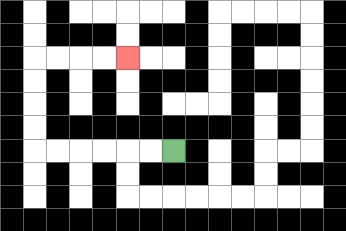{'start': '[7, 6]', 'end': '[5, 2]', 'path_directions': 'L,L,L,L,L,L,U,U,U,U,R,R,R,R', 'path_coordinates': '[[7, 6], [6, 6], [5, 6], [4, 6], [3, 6], [2, 6], [1, 6], [1, 5], [1, 4], [1, 3], [1, 2], [2, 2], [3, 2], [4, 2], [5, 2]]'}